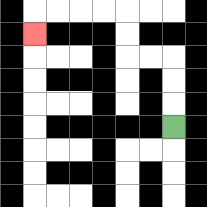{'start': '[7, 5]', 'end': '[1, 1]', 'path_directions': 'U,U,U,L,L,U,U,L,L,L,L,D', 'path_coordinates': '[[7, 5], [7, 4], [7, 3], [7, 2], [6, 2], [5, 2], [5, 1], [5, 0], [4, 0], [3, 0], [2, 0], [1, 0], [1, 1]]'}